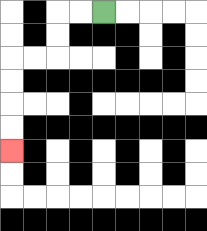{'start': '[4, 0]', 'end': '[0, 6]', 'path_directions': 'L,L,D,D,L,L,D,D,D,D', 'path_coordinates': '[[4, 0], [3, 0], [2, 0], [2, 1], [2, 2], [1, 2], [0, 2], [0, 3], [0, 4], [0, 5], [0, 6]]'}